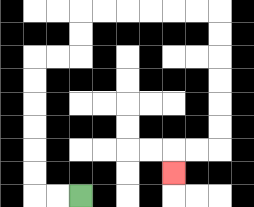{'start': '[3, 8]', 'end': '[7, 7]', 'path_directions': 'L,L,U,U,U,U,U,U,R,R,U,U,R,R,R,R,R,R,D,D,D,D,D,D,L,L,D', 'path_coordinates': '[[3, 8], [2, 8], [1, 8], [1, 7], [1, 6], [1, 5], [1, 4], [1, 3], [1, 2], [2, 2], [3, 2], [3, 1], [3, 0], [4, 0], [5, 0], [6, 0], [7, 0], [8, 0], [9, 0], [9, 1], [9, 2], [9, 3], [9, 4], [9, 5], [9, 6], [8, 6], [7, 6], [7, 7]]'}